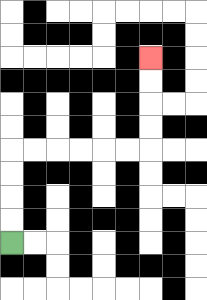{'start': '[0, 10]', 'end': '[6, 2]', 'path_directions': 'U,U,U,U,R,R,R,R,R,R,U,U,U,U', 'path_coordinates': '[[0, 10], [0, 9], [0, 8], [0, 7], [0, 6], [1, 6], [2, 6], [3, 6], [4, 6], [5, 6], [6, 6], [6, 5], [6, 4], [6, 3], [6, 2]]'}